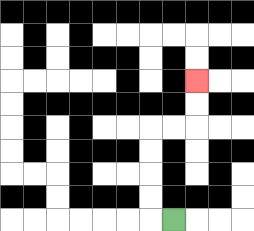{'start': '[7, 9]', 'end': '[8, 3]', 'path_directions': 'L,U,U,U,U,R,R,U,U', 'path_coordinates': '[[7, 9], [6, 9], [6, 8], [6, 7], [6, 6], [6, 5], [7, 5], [8, 5], [8, 4], [8, 3]]'}